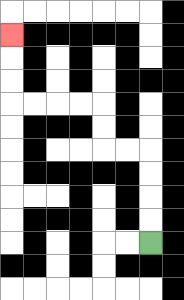{'start': '[6, 10]', 'end': '[0, 1]', 'path_directions': 'U,U,U,U,L,L,U,U,L,L,L,L,U,U,U', 'path_coordinates': '[[6, 10], [6, 9], [6, 8], [6, 7], [6, 6], [5, 6], [4, 6], [4, 5], [4, 4], [3, 4], [2, 4], [1, 4], [0, 4], [0, 3], [0, 2], [0, 1]]'}